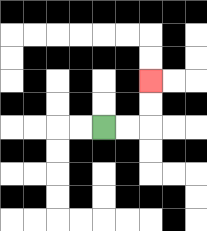{'start': '[4, 5]', 'end': '[6, 3]', 'path_directions': 'R,R,U,U', 'path_coordinates': '[[4, 5], [5, 5], [6, 5], [6, 4], [6, 3]]'}